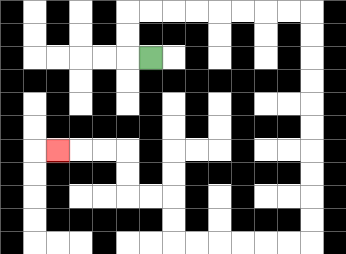{'start': '[6, 2]', 'end': '[2, 6]', 'path_directions': 'L,U,U,R,R,R,R,R,R,R,R,D,D,D,D,D,D,D,D,D,D,L,L,L,L,L,L,U,U,L,L,U,U,L,L,L', 'path_coordinates': '[[6, 2], [5, 2], [5, 1], [5, 0], [6, 0], [7, 0], [8, 0], [9, 0], [10, 0], [11, 0], [12, 0], [13, 0], [13, 1], [13, 2], [13, 3], [13, 4], [13, 5], [13, 6], [13, 7], [13, 8], [13, 9], [13, 10], [12, 10], [11, 10], [10, 10], [9, 10], [8, 10], [7, 10], [7, 9], [7, 8], [6, 8], [5, 8], [5, 7], [5, 6], [4, 6], [3, 6], [2, 6]]'}